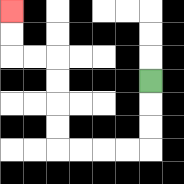{'start': '[6, 3]', 'end': '[0, 0]', 'path_directions': 'D,D,D,L,L,L,L,U,U,U,U,L,L,U,U', 'path_coordinates': '[[6, 3], [6, 4], [6, 5], [6, 6], [5, 6], [4, 6], [3, 6], [2, 6], [2, 5], [2, 4], [2, 3], [2, 2], [1, 2], [0, 2], [0, 1], [0, 0]]'}